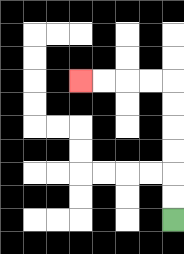{'start': '[7, 9]', 'end': '[3, 3]', 'path_directions': 'U,U,U,U,U,U,L,L,L,L', 'path_coordinates': '[[7, 9], [7, 8], [7, 7], [7, 6], [7, 5], [7, 4], [7, 3], [6, 3], [5, 3], [4, 3], [3, 3]]'}